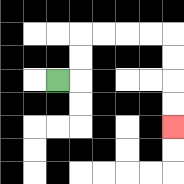{'start': '[2, 3]', 'end': '[7, 5]', 'path_directions': 'R,U,U,R,R,R,R,D,D,D,D', 'path_coordinates': '[[2, 3], [3, 3], [3, 2], [3, 1], [4, 1], [5, 1], [6, 1], [7, 1], [7, 2], [7, 3], [7, 4], [7, 5]]'}